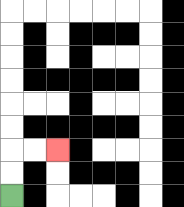{'start': '[0, 8]', 'end': '[2, 6]', 'path_directions': 'U,U,R,R', 'path_coordinates': '[[0, 8], [0, 7], [0, 6], [1, 6], [2, 6]]'}